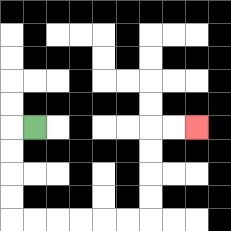{'start': '[1, 5]', 'end': '[8, 5]', 'path_directions': 'L,D,D,D,D,R,R,R,R,R,R,U,U,U,U,R,R', 'path_coordinates': '[[1, 5], [0, 5], [0, 6], [0, 7], [0, 8], [0, 9], [1, 9], [2, 9], [3, 9], [4, 9], [5, 9], [6, 9], [6, 8], [6, 7], [6, 6], [6, 5], [7, 5], [8, 5]]'}